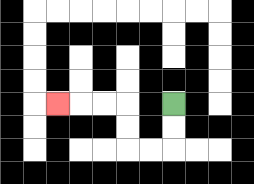{'start': '[7, 4]', 'end': '[2, 4]', 'path_directions': 'D,D,L,L,U,U,L,L,L', 'path_coordinates': '[[7, 4], [7, 5], [7, 6], [6, 6], [5, 6], [5, 5], [5, 4], [4, 4], [3, 4], [2, 4]]'}